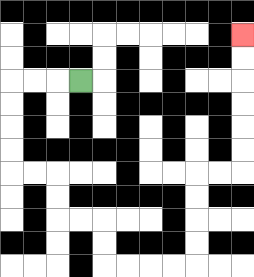{'start': '[3, 3]', 'end': '[10, 1]', 'path_directions': 'L,L,L,D,D,D,D,R,R,D,D,R,R,D,D,R,R,R,R,U,U,U,U,R,R,U,U,U,U,U,U', 'path_coordinates': '[[3, 3], [2, 3], [1, 3], [0, 3], [0, 4], [0, 5], [0, 6], [0, 7], [1, 7], [2, 7], [2, 8], [2, 9], [3, 9], [4, 9], [4, 10], [4, 11], [5, 11], [6, 11], [7, 11], [8, 11], [8, 10], [8, 9], [8, 8], [8, 7], [9, 7], [10, 7], [10, 6], [10, 5], [10, 4], [10, 3], [10, 2], [10, 1]]'}